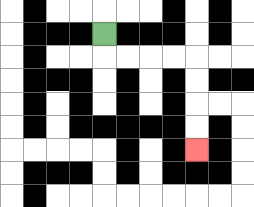{'start': '[4, 1]', 'end': '[8, 6]', 'path_directions': 'D,R,R,R,R,D,D,D,D', 'path_coordinates': '[[4, 1], [4, 2], [5, 2], [6, 2], [7, 2], [8, 2], [8, 3], [8, 4], [8, 5], [8, 6]]'}